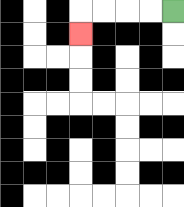{'start': '[7, 0]', 'end': '[3, 1]', 'path_directions': 'L,L,L,L,D', 'path_coordinates': '[[7, 0], [6, 0], [5, 0], [4, 0], [3, 0], [3, 1]]'}